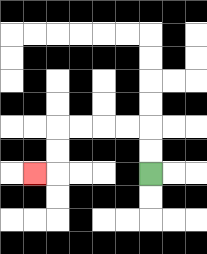{'start': '[6, 7]', 'end': '[1, 7]', 'path_directions': 'U,U,L,L,L,L,D,D,L', 'path_coordinates': '[[6, 7], [6, 6], [6, 5], [5, 5], [4, 5], [3, 5], [2, 5], [2, 6], [2, 7], [1, 7]]'}